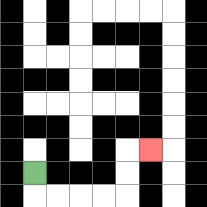{'start': '[1, 7]', 'end': '[6, 6]', 'path_directions': 'D,R,R,R,R,U,U,R', 'path_coordinates': '[[1, 7], [1, 8], [2, 8], [3, 8], [4, 8], [5, 8], [5, 7], [5, 6], [6, 6]]'}